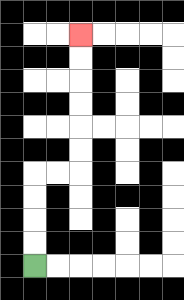{'start': '[1, 11]', 'end': '[3, 1]', 'path_directions': 'U,U,U,U,R,R,U,U,U,U,U,U', 'path_coordinates': '[[1, 11], [1, 10], [1, 9], [1, 8], [1, 7], [2, 7], [3, 7], [3, 6], [3, 5], [3, 4], [3, 3], [3, 2], [3, 1]]'}